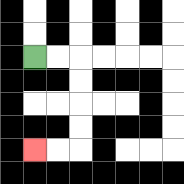{'start': '[1, 2]', 'end': '[1, 6]', 'path_directions': 'R,R,D,D,D,D,L,L', 'path_coordinates': '[[1, 2], [2, 2], [3, 2], [3, 3], [3, 4], [3, 5], [3, 6], [2, 6], [1, 6]]'}